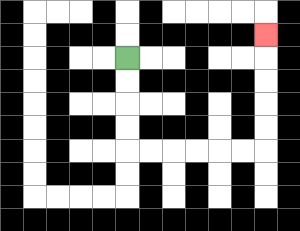{'start': '[5, 2]', 'end': '[11, 1]', 'path_directions': 'D,D,D,D,R,R,R,R,R,R,U,U,U,U,U', 'path_coordinates': '[[5, 2], [5, 3], [5, 4], [5, 5], [5, 6], [6, 6], [7, 6], [8, 6], [9, 6], [10, 6], [11, 6], [11, 5], [11, 4], [11, 3], [11, 2], [11, 1]]'}